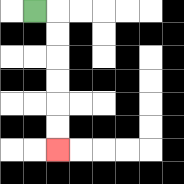{'start': '[1, 0]', 'end': '[2, 6]', 'path_directions': 'R,D,D,D,D,D,D', 'path_coordinates': '[[1, 0], [2, 0], [2, 1], [2, 2], [2, 3], [2, 4], [2, 5], [2, 6]]'}